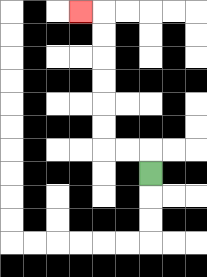{'start': '[6, 7]', 'end': '[3, 0]', 'path_directions': 'U,L,L,U,U,U,U,U,U,L', 'path_coordinates': '[[6, 7], [6, 6], [5, 6], [4, 6], [4, 5], [4, 4], [4, 3], [4, 2], [4, 1], [4, 0], [3, 0]]'}